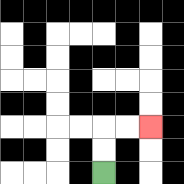{'start': '[4, 7]', 'end': '[6, 5]', 'path_directions': 'U,U,R,R', 'path_coordinates': '[[4, 7], [4, 6], [4, 5], [5, 5], [6, 5]]'}